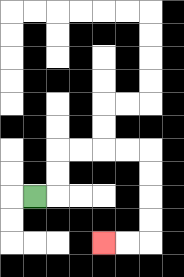{'start': '[1, 8]', 'end': '[4, 10]', 'path_directions': 'R,U,U,R,R,R,R,D,D,D,D,L,L', 'path_coordinates': '[[1, 8], [2, 8], [2, 7], [2, 6], [3, 6], [4, 6], [5, 6], [6, 6], [6, 7], [6, 8], [6, 9], [6, 10], [5, 10], [4, 10]]'}